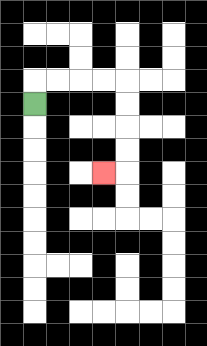{'start': '[1, 4]', 'end': '[4, 7]', 'path_directions': 'U,R,R,R,R,D,D,D,D,L', 'path_coordinates': '[[1, 4], [1, 3], [2, 3], [3, 3], [4, 3], [5, 3], [5, 4], [5, 5], [5, 6], [5, 7], [4, 7]]'}